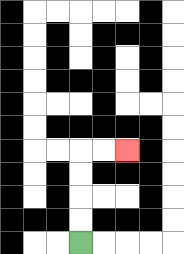{'start': '[3, 10]', 'end': '[5, 6]', 'path_directions': 'U,U,U,U,R,R', 'path_coordinates': '[[3, 10], [3, 9], [3, 8], [3, 7], [3, 6], [4, 6], [5, 6]]'}